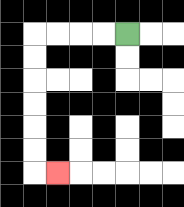{'start': '[5, 1]', 'end': '[2, 7]', 'path_directions': 'L,L,L,L,D,D,D,D,D,D,R', 'path_coordinates': '[[5, 1], [4, 1], [3, 1], [2, 1], [1, 1], [1, 2], [1, 3], [1, 4], [1, 5], [1, 6], [1, 7], [2, 7]]'}